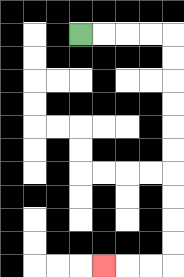{'start': '[3, 1]', 'end': '[4, 11]', 'path_directions': 'R,R,R,R,D,D,D,D,D,D,D,D,D,D,L,L,L', 'path_coordinates': '[[3, 1], [4, 1], [5, 1], [6, 1], [7, 1], [7, 2], [7, 3], [7, 4], [7, 5], [7, 6], [7, 7], [7, 8], [7, 9], [7, 10], [7, 11], [6, 11], [5, 11], [4, 11]]'}